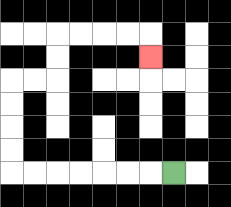{'start': '[7, 7]', 'end': '[6, 2]', 'path_directions': 'L,L,L,L,L,L,L,U,U,U,U,R,R,U,U,R,R,R,R,D', 'path_coordinates': '[[7, 7], [6, 7], [5, 7], [4, 7], [3, 7], [2, 7], [1, 7], [0, 7], [0, 6], [0, 5], [0, 4], [0, 3], [1, 3], [2, 3], [2, 2], [2, 1], [3, 1], [4, 1], [5, 1], [6, 1], [6, 2]]'}